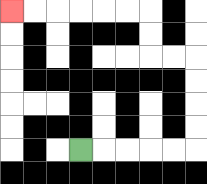{'start': '[3, 6]', 'end': '[0, 0]', 'path_directions': 'R,R,R,R,R,U,U,U,U,L,L,U,U,L,L,L,L,L,L', 'path_coordinates': '[[3, 6], [4, 6], [5, 6], [6, 6], [7, 6], [8, 6], [8, 5], [8, 4], [8, 3], [8, 2], [7, 2], [6, 2], [6, 1], [6, 0], [5, 0], [4, 0], [3, 0], [2, 0], [1, 0], [0, 0]]'}